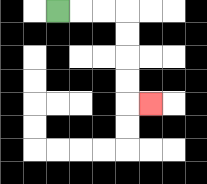{'start': '[2, 0]', 'end': '[6, 4]', 'path_directions': 'R,R,R,D,D,D,D,R', 'path_coordinates': '[[2, 0], [3, 0], [4, 0], [5, 0], [5, 1], [5, 2], [5, 3], [5, 4], [6, 4]]'}